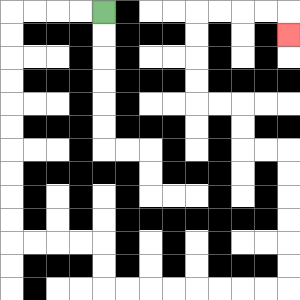{'start': '[4, 0]', 'end': '[12, 1]', 'path_directions': 'L,L,L,L,D,D,D,D,D,D,D,D,D,D,R,R,R,R,D,D,R,R,R,R,R,R,R,R,U,U,U,U,U,U,L,L,U,U,L,L,U,U,U,U,R,R,R,R,D', 'path_coordinates': '[[4, 0], [3, 0], [2, 0], [1, 0], [0, 0], [0, 1], [0, 2], [0, 3], [0, 4], [0, 5], [0, 6], [0, 7], [0, 8], [0, 9], [0, 10], [1, 10], [2, 10], [3, 10], [4, 10], [4, 11], [4, 12], [5, 12], [6, 12], [7, 12], [8, 12], [9, 12], [10, 12], [11, 12], [12, 12], [12, 11], [12, 10], [12, 9], [12, 8], [12, 7], [12, 6], [11, 6], [10, 6], [10, 5], [10, 4], [9, 4], [8, 4], [8, 3], [8, 2], [8, 1], [8, 0], [9, 0], [10, 0], [11, 0], [12, 0], [12, 1]]'}